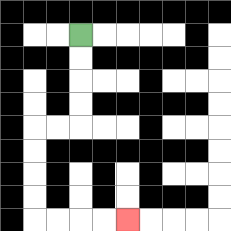{'start': '[3, 1]', 'end': '[5, 9]', 'path_directions': 'D,D,D,D,L,L,D,D,D,D,R,R,R,R', 'path_coordinates': '[[3, 1], [3, 2], [3, 3], [3, 4], [3, 5], [2, 5], [1, 5], [1, 6], [1, 7], [1, 8], [1, 9], [2, 9], [3, 9], [4, 9], [5, 9]]'}